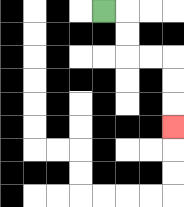{'start': '[4, 0]', 'end': '[7, 5]', 'path_directions': 'R,D,D,R,R,D,D,D', 'path_coordinates': '[[4, 0], [5, 0], [5, 1], [5, 2], [6, 2], [7, 2], [7, 3], [7, 4], [7, 5]]'}